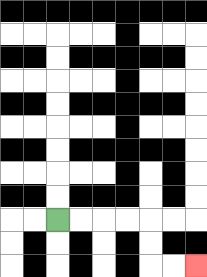{'start': '[2, 9]', 'end': '[8, 11]', 'path_directions': 'R,R,R,R,D,D,R,R', 'path_coordinates': '[[2, 9], [3, 9], [4, 9], [5, 9], [6, 9], [6, 10], [6, 11], [7, 11], [8, 11]]'}